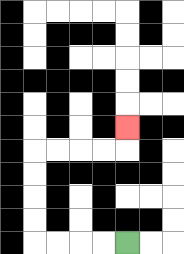{'start': '[5, 10]', 'end': '[5, 5]', 'path_directions': 'L,L,L,L,U,U,U,U,R,R,R,R,U', 'path_coordinates': '[[5, 10], [4, 10], [3, 10], [2, 10], [1, 10], [1, 9], [1, 8], [1, 7], [1, 6], [2, 6], [3, 6], [4, 6], [5, 6], [5, 5]]'}